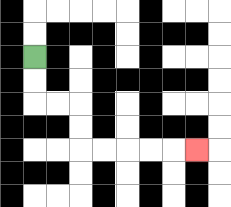{'start': '[1, 2]', 'end': '[8, 6]', 'path_directions': 'D,D,R,R,D,D,R,R,R,R,R', 'path_coordinates': '[[1, 2], [1, 3], [1, 4], [2, 4], [3, 4], [3, 5], [3, 6], [4, 6], [5, 6], [6, 6], [7, 6], [8, 6]]'}